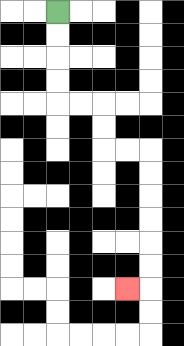{'start': '[2, 0]', 'end': '[5, 12]', 'path_directions': 'D,D,D,D,R,R,D,D,R,R,D,D,D,D,D,D,L', 'path_coordinates': '[[2, 0], [2, 1], [2, 2], [2, 3], [2, 4], [3, 4], [4, 4], [4, 5], [4, 6], [5, 6], [6, 6], [6, 7], [6, 8], [6, 9], [6, 10], [6, 11], [6, 12], [5, 12]]'}